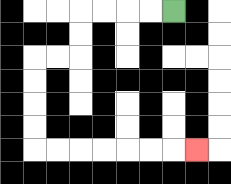{'start': '[7, 0]', 'end': '[8, 6]', 'path_directions': 'L,L,L,L,D,D,L,L,D,D,D,D,R,R,R,R,R,R,R', 'path_coordinates': '[[7, 0], [6, 0], [5, 0], [4, 0], [3, 0], [3, 1], [3, 2], [2, 2], [1, 2], [1, 3], [1, 4], [1, 5], [1, 6], [2, 6], [3, 6], [4, 6], [5, 6], [6, 6], [7, 6], [8, 6]]'}